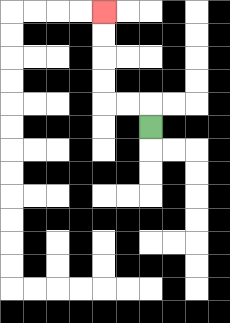{'start': '[6, 5]', 'end': '[4, 0]', 'path_directions': 'U,L,L,U,U,U,U', 'path_coordinates': '[[6, 5], [6, 4], [5, 4], [4, 4], [4, 3], [4, 2], [4, 1], [4, 0]]'}